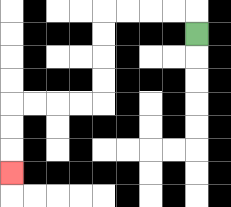{'start': '[8, 1]', 'end': '[0, 7]', 'path_directions': 'U,L,L,L,L,D,D,D,D,L,L,L,L,D,D,D', 'path_coordinates': '[[8, 1], [8, 0], [7, 0], [6, 0], [5, 0], [4, 0], [4, 1], [4, 2], [4, 3], [4, 4], [3, 4], [2, 4], [1, 4], [0, 4], [0, 5], [0, 6], [0, 7]]'}